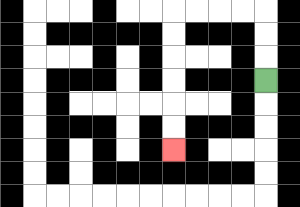{'start': '[11, 3]', 'end': '[7, 6]', 'path_directions': 'U,U,U,L,L,L,L,D,D,D,D,D,D', 'path_coordinates': '[[11, 3], [11, 2], [11, 1], [11, 0], [10, 0], [9, 0], [8, 0], [7, 0], [7, 1], [7, 2], [7, 3], [7, 4], [7, 5], [7, 6]]'}